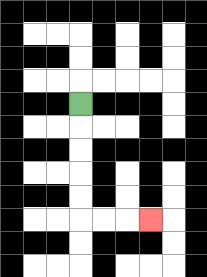{'start': '[3, 4]', 'end': '[6, 9]', 'path_directions': 'D,D,D,D,D,R,R,R', 'path_coordinates': '[[3, 4], [3, 5], [3, 6], [3, 7], [3, 8], [3, 9], [4, 9], [5, 9], [6, 9]]'}